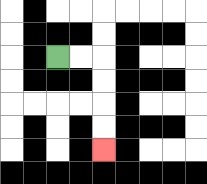{'start': '[2, 2]', 'end': '[4, 6]', 'path_directions': 'R,R,D,D,D,D', 'path_coordinates': '[[2, 2], [3, 2], [4, 2], [4, 3], [4, 4], [4, 5], [4, 6]]'}